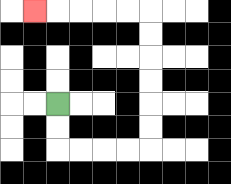{'start': '[2, 4]', 'end': '[1, 0]', 'path_directions': 'D,D,R,R,R,R,U,U,U,U,U,U,L,L,L,L,L', 'path_coordinates': '[[2, 4], [2, 5], [2, 6], [3, 6], [4, 6], [5, 6], [6, 6], [6, 5], [6, 4], [6, 3], [6, 2], [6, 1], [6, 0], [5, 0], [4, 0], [3, 0], [2, 0], [1, 0]]'}